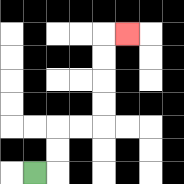{'start': '[1, 7]', 'end': '[5, 1]', 'path_directions': 'R,U,U,R,R,U,U,U,U,R', 'path_coordinates': '[[1, 7], [2, 7], [2, 6], [2, 5], [3, 5], [4, 5], [4, 4], [4, 3], [4, 2], [4, 1], [5, 1]]'}